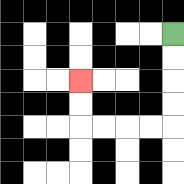{'start': '[7, 1]', 'end': '[3, 3]', 'path_directions': 'D,D,D,D,L,L,L,L,U,U', 'path_coordinates': '[[7, 1], [7, 2], [7, 3], [7, 4], [7, 5], [6, 5], [5, 5], [4, 5], [3, 5], [3, 4], [3, 3]]'}